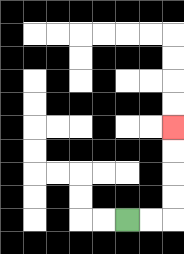{'start': '[5, 9]', 'end': '[7, 5]', 'path_directions': 'R,R,U,U,U,U', 'path_coordinates': '[[5, 9], [6, 9], [7, 9], [7, 8], [7, 7], [7, 6], [7, 5]]'}